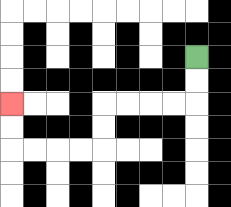{'start': '[8, 2]', 'end': '[0, 4]', 'path_directions': 'D,D,L,L,L,L,D,D,L,L,L,L,U,U', 'path_coordinates': '[[8, 2], [8, 3], [8, 4], [7, 4], [6, 4], [5, 4], [4, 4], [4, 5], [4, 6], [3, 6], [2, 6], [1, 6], [0, 6], [0, 5], [0, 4]]'}